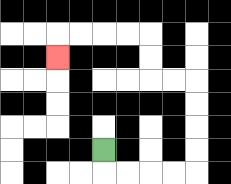{'start': '[4, 6]', 'end': '[2, 2]', 'path_directions': 'D,R,R,R,R,U,U,U,U,L,L,U,U,L,L,L,L,D', 'path_coordinates': '[[4, 6], [4, 7], [5, 7], [6, 7], [7, 7], [8, 7], [8, 6], [8, 5], [8, 4], [8, 3], [7, 3], [6, 3], [6, 2], [6, 1], [5, 1], [4, 1], [3, 1], [2, 1], [2, 2]]'}